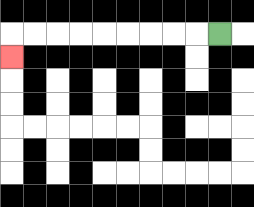{'start': '[9, 1]', 'end': '[0, 2]', 'path_directions': 'L,L,L,L,L,L,L,L,L,D', 'path_coordinates': '[[9, 1], [8, 1], [7, 1], [6, 1], [5, 1], [4, 1], [3, 1], [2, 1], [1, 1], [0, 1], [0, 2]]'}